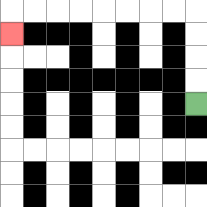{'start': '[8, 4]', 'end': '[0, 1]', 'path_directions': 'U,U,U,U,L,L,L,L,L,L,L,L,D', 'path_coordinates': '[[8, 4], [8, 3], [8, 2], [8, 1], [8, 0], [7, 0], [6, 0], [5, 0], [4, 0], [3, 0], [2, 0], [1, 0], [0, 0], [0, 1]]'}